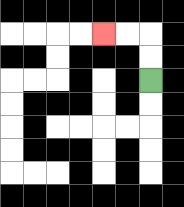{'start': '[6, 3]', 'end': '[4, 1]', 'path_directions': 'U,U,L,L', 'path_coordinates': '[[6, 3], [6, 2], [6, 1], [5, 1], [4, 1]]'}